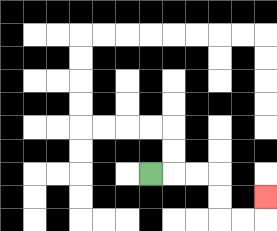{'start': '[6, 7]', 'end': '[11, 8]', 'path_directions': 'R,R,R,D,D,R,R,U', 'path_coordinates': '[[6, 7], [7, 7], [8, 7], [9, 7], [9, 8], [9, 9], [10, 9], [11, 9], [11, 8]]'}